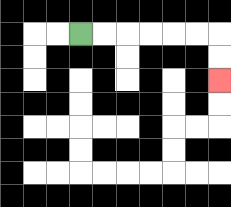{'start': '[3, 1]', 'end': '[9, 3]', 'path_directions': 'R,R,R,R,R,R,D,D', 'path_coordinates': '[[3, 1], [4, 1], [5, 1], [6, 1], [7, 1], [8, 1], [9, 1], [9, 2], [9, 3]]'}